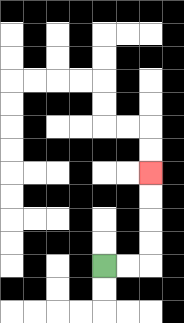{'start': '[4, 11]', 'end': '[6, 7]', 'path_directions': 'R,R,U,U,U,U', 'path_coordinates': '[[4, 11], [5, 11], [6, 11], [6, 10], [6, 9], [6, 8], [6, 7]]'}